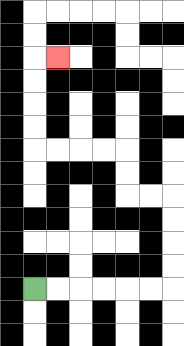{'start': '[1, 12]', 'end': '[2, 2]', 'path_directions': 'R,R,R,R,R,R,U,U,U,U,L,L,U,U,L,L,L,L,U,U,U,U,R', 'path_coordinates': '[[1, 12], [2, 12], [3, 12], [4, 12], [5, 12], [6, 12], [7, 12], [7, 11], [7, 10], [7, 9], [7, 8], [6, 8], [5, 8], [5, 7], [5, 6], [4, 6], [3, 6], [2, 6], [1, 6], [1, 5], [1, 4], [1, 3], [1, 2], [2, 2]]'}